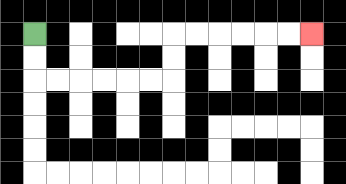{'start': '[1, 1]', 'end': '[13, 1]', 'path_directions': 'D,D,R,R,R,R,R,R,U,U,R,R,R,R,R,R', 'path_coordinates': '[[1, 1], [1, 2], [1, 3], [2, 3], [3, 3], [4, 3], [5, 3], [6, 3], [7, 3], [7, 2], [7, 1], [8, 1], [9, 1], [10, 1], [11, 1], [12, 1], [13, 1]]'}